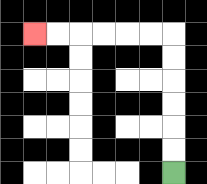{'start': '[7, 7]', 'end': '[1, 1]', 'path_directions': 'U,U,U,U,U,U,L,L,L,L,L,L', 'path_coordinates': '[[7, 7], [7, 6], [7, 5], [7, 4], [7, 3], [7, 2], [7, 1], [6, 1], [5, 1], [4, 1], [3, 1], [2, 1], [1, 1]]'}